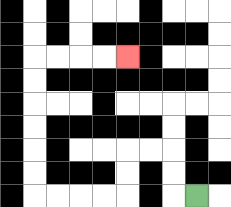{'start': '[8, 8]', 'end': '[5, 2]', 'path_directions': 'L,U,U,L,L,D,D,L,L,L,L,U,U,U,U,U,U,R,R,R,R', 'path_coordinates': '[[8, 8], [7, 8], [7, 7], [7, 6], [6, 6], [5, 6], [5, 7], [5, 8], [4, 8], [3, 8], [2, 8], [1, 8], [1, 7], [1, 6], [1, 5], [1, 4], [1, 3], [1, 2], [2, 2], [3, 2], [4, 2], [5, 2]]'}